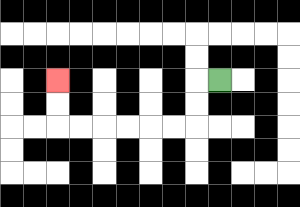{'start': '[9, 3]', 'end': '[2, 3]', 'path_directions': 'L,D,D,L,L,L,L,L,L,U,U', 'path_coordinates': '[[9, 3], [8, 3], [8, 4], [8, 5], [7, 5], [6, 5], [5, 5], [4, 5], [3, 5], [2, 5], [2, 4], [2, 3]]'}